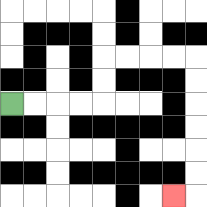{'start': '[0, 4]', 'end': '[7, 8]', 'path_directions': 'R,R,R,R,U,U,R,R,R,R,D,D,D,D,D,D,L', 'path_coordinates': '[[0, 4], [1, 4], [2, 4], [3, 4], [4, 4], [4, 3], [4, 2], [5, 2], [6, 2], [7, 2], [8, 2], [8, 3], [8, 4], [8, 5], [8, 6], [8, 7], [8, 8], [7, 8]]'}